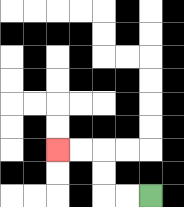{'start': '[6, 8]', 'end': '[2, 6]', 'path_directions': 'L,L,U,U,L,L', 'path_coordinates': '[[6, 8], [5, 8], [4, 8], [4, 7], [4, 6], [3, 6], [2, 6]]'}